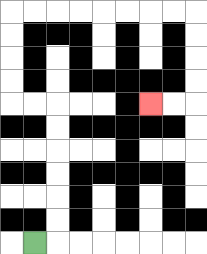{'start': '[1, 10]', 'end': '[6, 4]', 'path_directions': 'R,U,U,U,U,U,U,L,L,U,U,U,U,R,R,R,R,R,R,R,R,D,D,D,D,L,L', 'path_coordinates': '[[1, 10], [2, 10], [2, 9], [2, 8], [2, 7], [2, 6], [2, 5], [2, 4], [1, 4], [0, 4], [0, 3], [0, 2], [0, 1], [0, 0], [1, 0], [2, 0], [3, 0], [4, 0], [5, 0], [6, 0], [7, 0], [8, 0], [8, 1], [8, 2], [8, 3], [8, 4], [7, 4], [6, 4]]'}